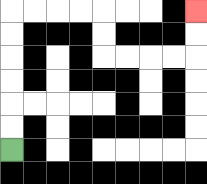{'start': '[0, 6]', 'end': '[8, 0]', 'path_directions': 'U,U,U,U,U,U,R,R,R,R,D,D,R,R,R,R,U,U', 'path_coordinates': '[[0, 6], [0, 5], [0, 4], [0, 3], [0, 2], [0, 1], [0, 0], [1, 0], [2, 0], [3, 0], [4, 0], [4, 1], [4, 2], [5, 2], [6, 2], [7, 2], [8, 2], [8, 1], [8, 0]]'}